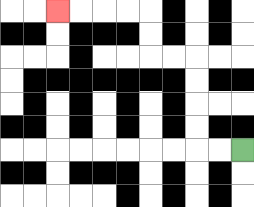{'start': '[10, 6]', 'end': '[2, 0]', 'path_directions': 'L,L,U,U,U,U,L,L,U,U,L,L,L,L', 'path_coordinates': '[[10, 6], [9, 6], [8, 6], [8, 5], [8, 4], [8, 3], [8, 2], [7, 2], [6, 2], [6, 1], [6, 0], [5, 0], [4, 0], [3, 0], [2, 0]]'}